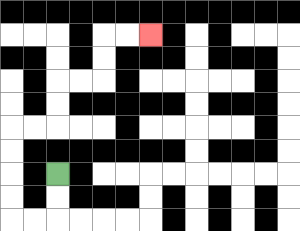{'start': '[2, 7]', 'end': '[6, 1]', 'path_directions': 'D,D,L,L,U,U,U,U,R,R,U,U,R,R,U,U,R,R', 'path_coordinates': '[[2, 7], [2, 8], [2, 9], [1, 9], [0, 9], [0, 8], [0, 7], [0, 6], [0, 5], [1, 5], [2, 5], [2, 4], [2, 3], [3, 3], [4, 3], [4, 2], [4, 1], [5, 1], [6, 1]]'}